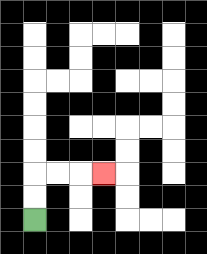{'start': '[1, 9]', 'end': '[4, 7]', 'path_directions': 'U,U,R,R,R', 'path_coordinates': '[[1, 9], [1, 8], [1, 7], [2, 7], [3, 7], [4, 7]]'}